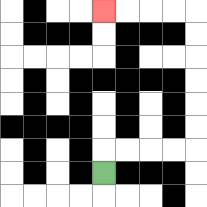{'start': '[4, 7]', 'end': '[4, 0]', 'path_directions': 'U,R,R,R,R,U,U,U,U,U,U,L,L,L,L', 'path_coordinates': '[[4, 7], [4, 6], [5, 6], [6, 6], [7, 6], [8, 6], [8, 5], [8, 4], [8, 3], [8, 2], [8, 1], [8, 0], [7, 0], [6, 0], [5, 0], [4, 0]]'}